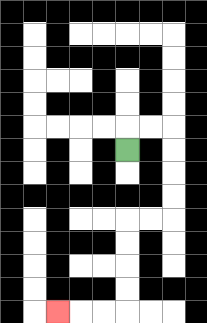{'start': '[5, 6]', 'end': '[2, 13]', 'path_directions': 'U,R,R,D,D,D,D,L,L,D,D,D,D,L,L,L', 'path_coordinates': '[[5, 6], [5, 5], [6, 5], [7, 5], [7, 6], [7, 7], [7, 8], [7, 9], [6, 9], [5, 9], [5, 10], [5, 11], [5, 12], [5, 13], [4, 13], [3, 13], [2, 13]]'}